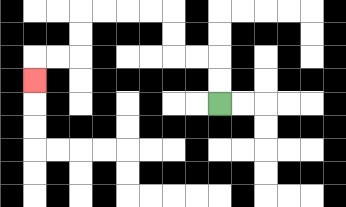{'start': '[9, 4]', 'end': '[1, 3]', 'path_directions': 'U,U,L,L,U,U,L,L,L,L,D,D,L,L,D', 'path_coordinates': '[[9, 4], [9, 3], [9, 2], [8, 2], [7, 2], [7, 1], [7, 0], [6, 0], [5, 0], [4, 0], [3, 0], [3, 1], [3, 2], [2, 2], [1, 2], [1, 3]]'}